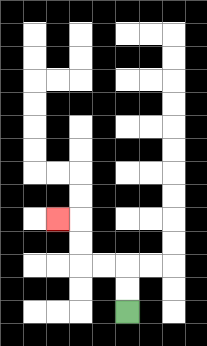{'start': '[5, 13]', 'end': '[2, 9]', 'path_directions': 'U,U,L,L,U,U,L', 'path_coordinates': '[[5, 13], [5, 12], [5, 11], [4, 11], [3, 11], [3, 10], [3, 9], [2, 9]]'}